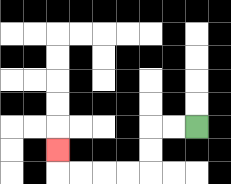{'start': '[8, 5]', 'end': '[2, 6]', 'path_directions': 'L,L,D,D,L,L,L,L,U', 'path_coordinates': '[[8, 5], [7, 5], [6, 5], [6, 6], [6, 7], [5, 7], [4, 7], [3, 7], [2, 7], [2, 6]]'}